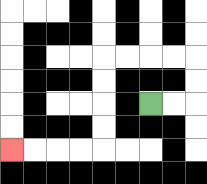{'start': '[6, 4]', 'end': '[0, 6]', 'path_directions': 'R,R,U,U,L,L,L,L,D,D,D,D,L,L,L,L', 'path_coordinates': '[[6, 4], [7, 4], [8, 4], [8, 3], [8, 2], [7, 2], [6, 2], [5, 2], [4, 2], [4, 3], [4, 4], [4, 5], [4, 6], [3, 6], [2, 6], [1, 6], [0, 6]]'}